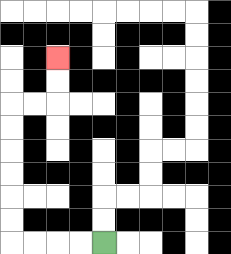{'start': '[4, 10]', 'end': '[2, 2]', 'path_directions': 'L,L,L,L,U,U,U,U,U,U,R,R,U,U', 'path_coordinates': '[[4, 10], [3, 10], [2, 10], [1, 10], [0, 10], [0, 9], [0, 8], [0, 7], [0, 6], [0, 5], [0, 4], [1, 4], [2, 4], [2, 3], [2, 2]]'}